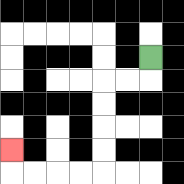{'start': '[6, 2]', 'end': '[0, 6]', 'path_directions': 'D,L,L,D,D,D,D,L,L,L,L,U', 'path_coordinates': '[[6, 2], [6, 3], [5, 3], [4, 3], [4, 4], [4, 5], [4, 6], [4, 7], [3, 7], [2, 7], [1, 7], [0, 7], [0, 6]]'}